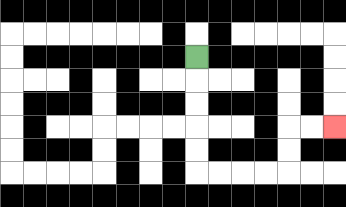{'start': '[8, 2]', 'end': '[14, 5]', 'path_directions': 'D,D,D,D,D,R,R,R,R,U,U,R,R', 'path_coordinates': '[[8, 2], [8, 3], [8, 4], [8, 5], [8, 6], [8, 7], [9, 7], [10, 7], [11, 7], [12, 7], [12, 6], [12, 5], [13, 5], [14, 5]]'}